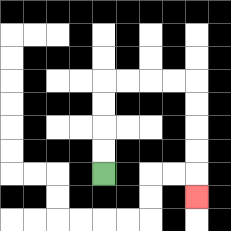{'start': '[4, 7]', 'end': '[8, 8]', 'path_directions': 'U,U,U,U,R,R,R,R,D,D,D,D,D', 'path_coordinates': '[[4, 7], [4, 6], [4, 5], [4, 4], [4, 3], [5, 3], [6, 3], [7, 3], [8, 3], [8, 4], [8, 5], [8, 6], [8, 7], [8, 8]]'}